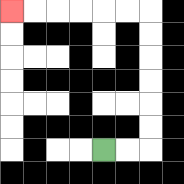{'start': '[4, 6]', 'end': '[0, 0]', 'path_directions': 'R,R,U,U,U,U,U,U,L,L,L,L,L,L', 'path_coordinates': '[[4, 6], [5, 6], [6, 6], [6, 5], [6, 4], [6, 3], [6, 2], [6, 1], [6, 0], [5, 0], [4, 0], [3, 0], [2, 0], [1, 0], [0, 0]]'}